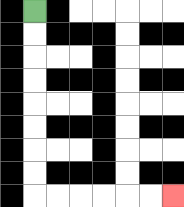{'start': '[1, 0]', 'end': '[7, 8]', 'path_directions': 'D,D,D,D,D,D,D,D,R,R,R,R,R,R', 'path_coordinates': '[[1, 0], [1, 1], [1, 2], [1, 3], [1, 4], [1, 5], [1, 6], [1, 7], [1, 8], [2, 8], [3, 8], [4, 8], [5, 8], [6, 8], [7, 8]]'}